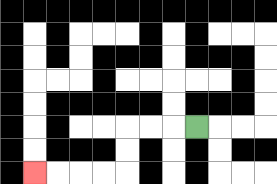{'start': '[8, 5]', 'end': '[1, 7]', 'path_directions': 'L,L,L,D,D,L,L,L,L', 'path_coordinates': '[[8, 5], [7, 5], [6, 5], [5, 5], [5, 6], [5, 7], [4, 7], [3, 7], [2, 7], [1, 7]]'}